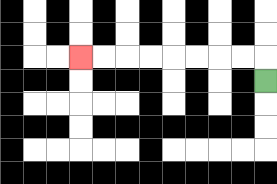{'start': '[11, 3]', 'end': '[3, 2]', 'path_directions': 'U,L,L,L,L,L,L,L,L', 'path_coordinates': '[[11, 3], [11, 2], [10, 2], [9, 2], [8, 2], [7, 2], [6, 2], [5, 2], [4, 2], [3, 2]]'}